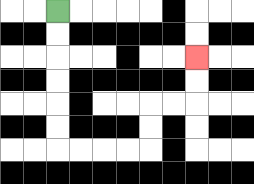{'start': '[2, 0]', 'end': '[8, 2]', 'path_directions': 'D,D,D,D,D,D,R,R,R,R,U,U,R,R,U,U', 'path_coordinates': '[[2, 0], [2, 1], [2, 2], [2, 3], [2, 4], [2, 5], [2, 6], [3, 6], [4, 6], [5, 6], [6, 6], [6, 5], [6, 4], [7, 4], [8, 4], [8, 3], [8, 2]]'}